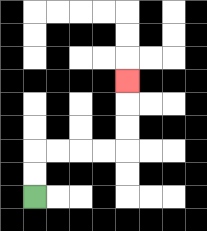{'start': '[1, 8]', 'end': '[5, 3]', 'path_directions': 'U,U,R,R,R,R,U,U,U', 'path_coordinates': '[[1, 8], [1, 7], [1, 6], [2, 6], [3, 6], [4, 6], [5, 6], [5, 5], [5, 4], [5, 3]]'}